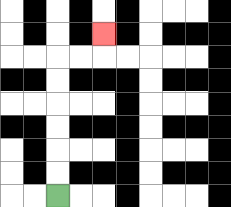{'start': '[2, 8]', 'end': '[4, 1]', 'path_directions': 'U,U,U,U,U,U,R,R,U', 'path_coordinates': '[[2, 8], [2, 7], [2, 6], [2, 5], [2, 4], [2, 3], [2, 2], [3, 2], [4, 2], [4, 1]]'}